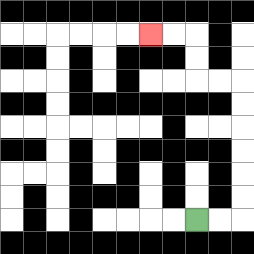{'start': '[8, 9]', 'end': '[6, 1]', 'path_directions': 'R,R,U,U,U,U,U,U,L,L,U,U,L,L', 'path_coordinates': '[[8, 9], [9, 9], [10, 9], [10, 8], [10, 7], [10, 6], [10, 5], [10, 4], [10, 3], [9, 3], [8, 3], [8, 2], [8, 1], [7, 1], [6, 1]]'}